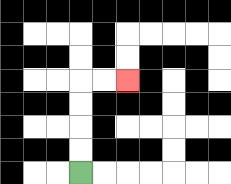{'start': '[3, 7]', 'end': '[5, 3]', 'path_directions': 'U,U,U,U,R,R', 'path_coordinates': '[[3, 7], [3, 6], [3, 5], [3, 4], [3, 3], [4, 3], [5, 3]]'}